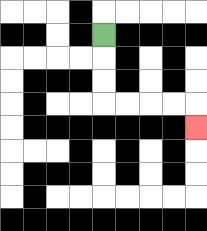{'start': '[4, 1]', 'end': '[8, 5]', 'path_directions': 'D,D,D,R,R,R,R,D', 'path_coordinates': '[[4, 1], [4, 2], [4, 3], [4, 4], [5, 4], [6, 4], [7, 4], [8, 4], [8, 5]]'}